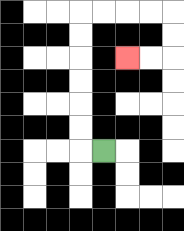{'start': '[4, 6]', 'end': '[5, 2]', 'path_directions': 'L,U,U,U,U,U,U,R,R,R,R,D,D,L,L', 'path_coordinates': '[[4, 6], [3, 6], [3, 5], [3, 4], [3, 3], [3, 2], [3, 1], [3, 0], [4, 0], [5, 0], [6, 0], [7, 0], [7, 1], [7, 2], [6, 2], [5, 2]]'}